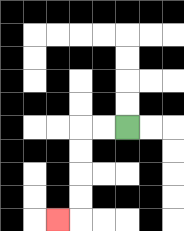{'start': '[5, 5]', 'end': '[2, 9]', 'path_directions': 'L,L,D,D,D,D,L', 'path_coordinates': '[[5, 5], [4, 5], [3, 5], [3, 6], [3, 7], [3, 8], [3, 9], [2, 9]]'}